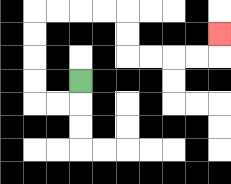{'start': '[3, 3]', 'end': '[9, 1]', 'path_directions': 'D,L,L,U,U,U,U,R,R,R,R,D,D,R,R,R,R,U', 'path_coordinates': '[[3, 3], [3, 4], [2, 4], [1, 4], [1, 3], [1, 2], [1, 1], [1, 0], [2, 0], [3, 0], [4, 0], [5, 0], [5, 1], [5, 2], [6, 2], [7, 2], [8, 2], [9, 2], [9, 1]]'}